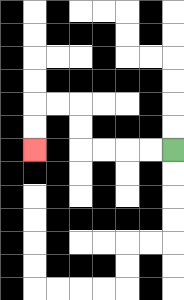{'start': '[7, 6]', 'end': '[1, 6]', 'path_directions': 'L,L,L,L,U,U,L,L,D,D', 'path_coordinates': '[[7, 6], [6, 6], [5, 6], [4, 6], [3, 6], [3, 5], [3, 4], [2, 4], [1, 4], [1, 5], [1, 6]]'}